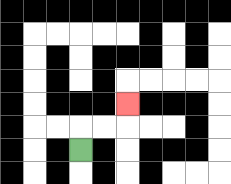{'start': '[3, 6]', 'end': '[5, 4]', 'path_directions': 'U,R,R,U', 'path_coordinates': '[[3, 6], [3, 5], [4, 5], [5, 5], [5, 4]]'}